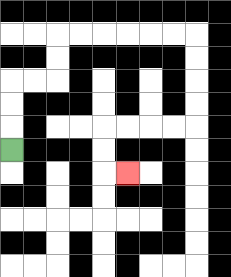{'start': '[0, 6]', 'end': '[5, 7]', 'path_directions': 'U,U,U,R,R,U,U,R,R,R,R,R,R,D,D,D,D,L,L,L,L,D,D,R', 'path_coordinates': '[[0, 6], [0, 5], [0, 4], [0, 3], [1, 3], [2, 3], [2, 2], [2, 1], [3, 1], [4, 1], [5, 1], [6, 1], [7, 1], [8, 1], [8, 2], [8, 3], [8, 4], [8, 5], [7, 5], [6, 5], [5, 5], [4, 5], [4, 6], [4, 7], [5, 7]]'}